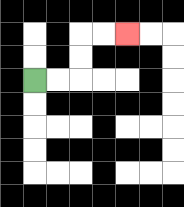{'start': '[1, 3]', 'end': '[5, 1]', 'path_directions': 'R,R,U,U,R,R', 'path_coordinates': '[[1, 3], [2, 3], [3, 3], [3, 2], [3, 1], [4, 1], [5, 1]]'}